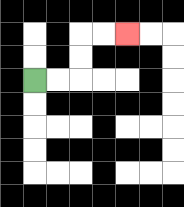{'start': '[1, 3]', 'end': '[5, 1]', 'path_directions': 'R,R,U,U,R,R', 'path_coordinates': '[[1, 3], [2, 3], [3, 3], [3, 2], [3, 1], [4, 1], [5, 1]]'}